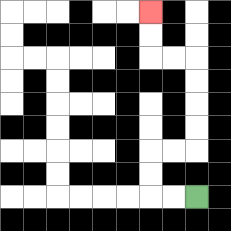{'start': '[8, 8]', 'end': '[6, 0]', 'path_directions': 'L,L,U,U,R,R,U,U,U,U,L,L,U,U', 'path_coordinates': '[[8, 8], [7, 8], [6, 8], [6, 7], [6, 6], [7, 6], [8, 6], [8, 5], [8, 4], [8, 3], [8, 2], [7, 2], [6, 2], [6, 1], [6, 0]]'}